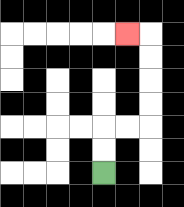{'start': '[4, 7]', 'end': '[5, 1]', 'path_directions': 'U,U,R,R,U,U,U,U,L', 'path_coordinates': '[[4, 7], [4, 6], [4, 5], [5, 5], [6, 5], [6, 4], [6, 3], [6, 2], [6, 1], [5, 1]]'}